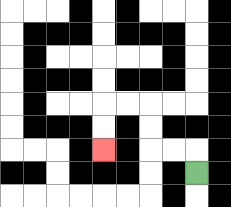{'start': '[8, 7]', 'end': '[4, 6]', 'path_directions': 'U,L,L,U,U,L,L,D,D', 'path_coordinates': '[[8, 7], [8, 6], [7, 6], [6, 6], [6, 5], [6, 4], [5, 4], [4, 4], [4, 5], [4, 6]]'}